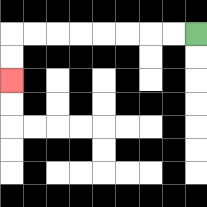{'start': '[8, 1]', 'end': '[0, 3]', 'path_directions': 'L,L,L,L,L,L,L,L,D,D', 'path_coordinates': '[[8, 1], [7, 1], [6, 1], [5, 1], [4, 1], [3, 1], [2, 1], [1, 1], [0, 1], [0, 2], [0, 3]]'}